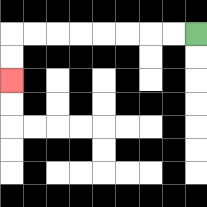{'start': '[8, 1]', 'end': '[0, 3]', 'path_directions': 'L,L,L,L,L,L,L,L,D,D', 'path_coordinates': '[[8, 1], [7, 1], [6, 1], [5, 1], [4, 1], [3, 1], [2, 1], [1, 1], [0, 1], [0, 2], [0, 3]]'}